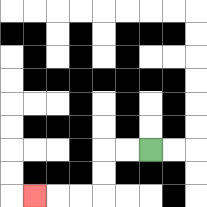{'start': '[6, 6]', 'end': '[1, 8]', 'path_directions': 'L,L,D,D,L,L,L', 'path_coordinates': '[[6, 6], [5, 6], [4, 6], [4, 7], [4, 8], [3, 8], [2, 8], [1, 8]]'}